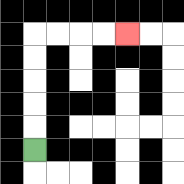{'start': '[1, 6]', 'end': '[5, 1]', 'path_directions': 'U,U,U,U,U,R,R,R,R', 'path_coordinates': '[[1, 6], [1, 5], [1, 4], [1, 3], [1, 2], [1, 1], [2, 1], [3, 1], [4, 1], [5, 1]]'}